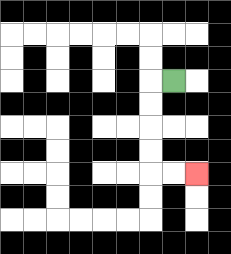{'start': '[7, 3]', 'end': '[8, 7]', 'path_directions': 'L,D,D,D,D,R,R', 'path_coordinates': '[[7, 3], [6, 3], [6, 4], [6, 5], [6, 6], [6, 7], [7, 7], [8, 7]]'}